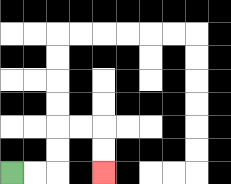{'start': '[0, 7]', 'end': '[4, 7]', 'path_directions': 'R,R,U,U,R,R,D,D', 'path_coordinates': '[[0, 7], [1, 7], [2, 7], [2, 6], [2, 5], [3, 5], [4, 5], [4, 6], [4, 7]]'}